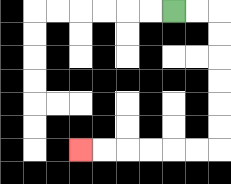{'start': '[7, 0]', 'end': '[3, 6]', 'path_directions': 'R,R,D,D,D,D,D,D,L,L,L,L,L,L', 'path_coordinates': '[[7, 0], [8, 0], [9, 0], [9, 1], [9, 2], [9, 3], [9, 4], [9, 5], [9, 6], [8, 6], [7, 6], [6, 6], [5, 6], [4, 6], [3, 6]]'}